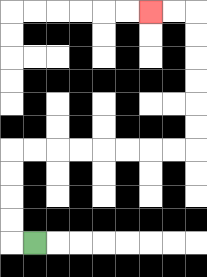{'start': '[1, 10]', 'end': '[6, 0]', 'path_directions': 'L,U,U,U,U,R,R,R,R,R,R,R,R,U,U,U,U,U,U,L,L', 'path_coordinates': '[[1, 10], [0, 10], [0, 9], [0, 8], [0, 7], [0, 6], [1, 6], [2, 6], [3, 6], [4, 6], [5, 6], [6, 6], [7, 6], [8, 6], [8, 5], [8, 4], [8, 3], [8, 2], [8, 1], [8, 0], [7, 0], [6, 0]]'}